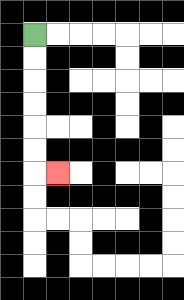{'start': '[1, 1]', 'end': '[2, 7]', 'path_directions': 'D,D,D,D,D,D,R', 'path_coordinates': '[[1, 1], [1, 2], [1, 3], [1, 4], [1, 5], [1, 6], [1, 7], [2, 7]]'}